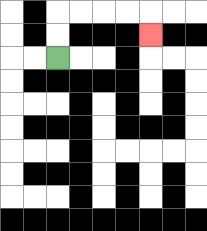{'start': '[2, 2]', 'end': '[6, 1]', 'path_directions': 'U,U,R,R,R,R,D', 'path_coordinates': '[[2, 2], [2, 1], [2, 0], [3, 0], [4, 0], [5, 0], [6, 0], [6, 1]]'}